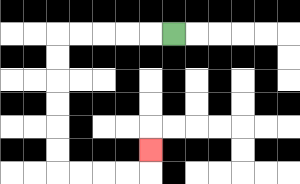{'start': '[7, 1]', 'end': '[6, 6]', 'path_directions': 'L,L,L,L,L,D,D,D,D,D,D,R,R,R,R,U', 'path_coordinates': '[[7, 1], [6, 1], [5, 1], [4, 1], [3, 1], [2, 1], [2, 2], [2, 3], [2, 4], [2, 5], [2, 6], [2, 7], [3, 7], [4, 7], [5, 7], [6, 7], [6, 6]]'}